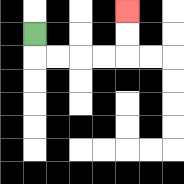{'start': '[1, 1]', 'end': '[5, 0]', 'path_directions': 'D,R,R,R,R,U,U', 'path_coordinates': '[[1, 1], [1, 2], [2, 2], [3, 2], [4, 2], [5, 2], [5, 1], [5, 0]]'}